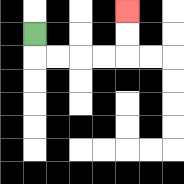{'start': '[1, 1]', 'end': '[5, 0]', 'path_directions': 'D,R,R,R,R,U,U', 'path_coordinates': '[[1, 1], [1, 2], [2, 2], [3, 2], [4, 2], [5, 2], [5, 1], [5, 0]]'}